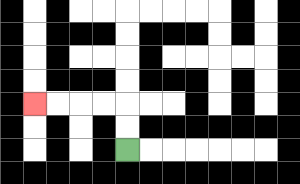{'start': '[5, 6]', 'end': '[1, 4]', 'path_directions': 'U,U,L,L,L,L', 'path_coordinates': '[[5, 6], [5, 5], [5, 4], [4, 4], [3, 4], [2, 4], [1, 4]]'}